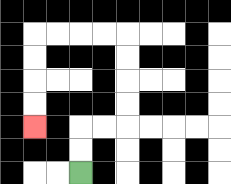{'start': '[3, 7]', 'end': '[1, 5]', 'path_directions': 'U,U,R,R,U,U,U,U,L,L,L,L,D,D,D,D', 'path_coordinates': '[[3, 7], [3, 6], [3, 5], [4, 5], [5, 5], [5, 4], [5, 3], [5, 2], [5, 1], [4, 1], [3, 1], [2, 1], [1, 1], [1, 2], [1, 3], [1, 4], [1, 5]]'}